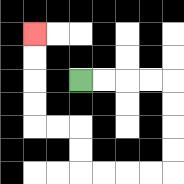{'start': '[3, 3]', 'end': '[1, 1]', 'path_directions': 'R,R,R,R,D,D,D,D,L,L,L,L,U,U,L,L,U,U,U,U', 'path_coordinates': '[[3, 3], [4, 3], [5, 3], [6, 3], [7, 3], [7, 4], [7, 5], [7, 6], [7, 7], [6, 7], [5, 7], [4, 7], [3, 7], [3, 6], [3, 5], [2, 5], [1, 5], [1, 4], [1, 3], [1, 2], [1, 1]]'}